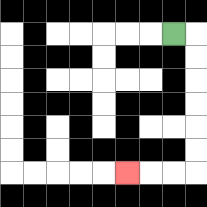{'start': '[7, 1]', 'end': '[5, 7]', 'path_directions': 'R,D,D,D,D,D,D,L,L,L', 'path_coordinates': '[[7, 1], [8, 1], [8, 2], [8, 3], [8, 4], [8, 5], [8, 6], [8, 7], [7, 7], [6, 7], [5, 7]]'}